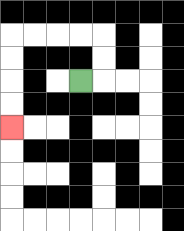{'start': '[3, 3]', 'end': '[0, 5]', 'path_directions': 'R,U,U,L,L,L,L,D,D,D,D', 'path_coordinates': '[[3, 3], [4, 3], [4, 2], [4, 1], [3, 1], [2, 1], [1, 1], [0, 1], [0, 2], [0, 3], [0, 4], [0, 5]]'}